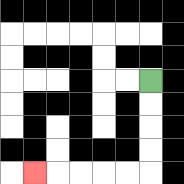{'start': '[6, 3]', 'end': '[1, 7]', 'path_directions': 'D,D,D,D,L,L,L,L,L', 'path_coordinates': '[[6, 3], [6, 4], [6, 5], [6, 6], [6, 7], [5, 7], [4, 7], [3, 7], [2, 7], [1, 7]]'}